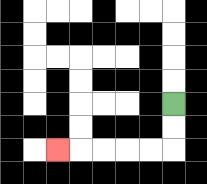{'start': '[7, 4]', 'end': '[2, 6]', 'path_directions': 'D,D,L,L,L,L,L', 'path_coordinates': '[[7, 4], [7, 5], [7, 6], [6, 6], [5, 6], [4, 6], [3, 6], [2, 6]]'}